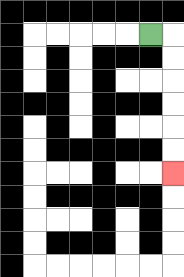{'start': '[6, 1]', 'end': '[7, 7]', 'path_directions': 'R,D,D,D,D,D,D', 'path_coordinates': '[[6, 1], [7, 1], [7, 2], [7, 3], [7, 4], [7, 5], [7, 6], [7, 7]]'}